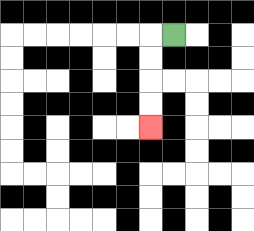{'start': '[7, 1]', 'end': '[6, 5]', 'path_directions': 'L,D,D,D,D', 'path_coordinates': '[[7, 1], [6, 1], [6, 2], [6, 3], [6, 4], [6, 5]]'}